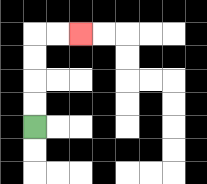{'start': '[1, 5]', 'end': '[3, 1]', 'path_directions': 'U,U,U,U,R,R', 'path_coordinates': '[[1, 5], [1, 4], [1, 3], [1, 2], [1, 1], [2, 1], [3, 1]]'}